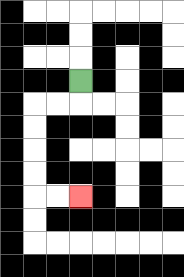{'start': '[3, 3]', 'end': '[3, 8]', 'path_directions': 'D,L,L,D,D,D,D,R,R', 'path_coordinates': '[[3, 3], [3, 4], [2, 4], [1, 4], [1, 5], [1, 6], [1, 7], [1, 8], [2, 8], [3, 8]]'}